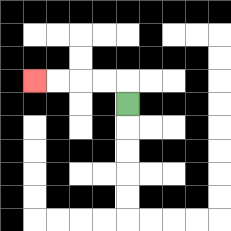{'start': '[5, 4]', 'end': '[1, 3]', 'path_directions': 'U,L,L,L,L', 'path_coordinates': '[[5, 4], [5, 3], [4, 3], [3, 3], [2, 3], [1, 3]]'}